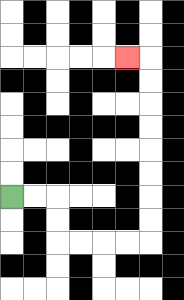{'start': '[0, 8]', 'end': '[5, 2]', 'path_directions': 'R,R,D,D,R,R,R,R,U,U,U,U,U,U,U,U,L', 'path_coordinates': '[[0, 8], [1, 8], [2, 8], [2, 9], [2, 10], [3, 10], [4, 10], [5, 10], [6, 10], [6, 9], [6, 8], [6, 7], [6, 6], [6, 5], [6, 4], [6, 3], [6, 2], [5, 2]]'}